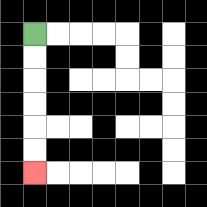{'start': '[1, 1]', 'end': '[1, 7]', 'path_directions': 'D,D,D,D,D,D', 'path_coordinates': '[[1, 1], [1, 2], [1, 3], [1, 4], [1, 5], [1, 6], [1, 7]]'}